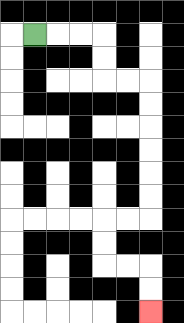{'start': '[1, 1]', 'end': '[6, 13]', 'path_directions': 'R,R,R,D,D,R,R,D,D,D,D,D,D,L,L,D,D,R,R,D,D', 'path_coordinates': '[[1, 1], [2, 1], [3, 1], [4, 1], [4, 2], [4, 3], [5, 3], [6, 3], [6, 4], [6, 5], [6, 6], [6, 7], [6, 8], [6, 9], [5, 9], [4, 9], [4, 10], [4, 11], [5, 11], [6, 11], [6, 12], [6, 13]]'}